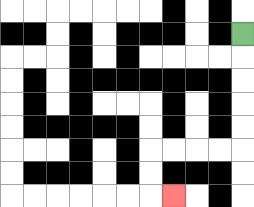{'start': '[10, 1]', 'end': '[7, 8]', 'path_directions': 'D,D,D,D,D,L,L,L,L,D,D,R', 'path_coordinates': '[[10, 1], [10, 2], [10, 3], [10, 4], [10, 5], [10, 6], [9, 6], [8, 6], [7, 6], [6, 6], [6, 7], [6, 8], [7, 8]]'}